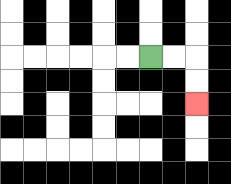{'start': '[6, 2]', 'end': '[8, 4]', 'path_directions': 'R,R,D,D', 'path_coordinates': '[[6, 2], [7, 2], [8, 2], [8, 3], [8, 4]]'}